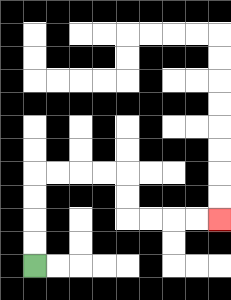{'start': '[1, 11]', 'end': '[9, 9]', 'path_directions': 'U,U,U,U,R,R,R,R,D,D,R,R,R,R', 'path_coordinates': '[[1, 11], [1, 10], [1, 9], [1, 8], [1, 7], [2, 7], [3, 7], [4, 7], [5, 7], [5, 8], [5, 9], [6, 9], [7, 9], [8, 9], [9, 9]]'}